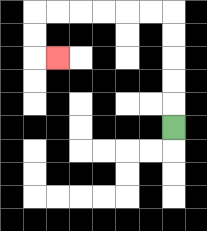{'start': '[7, 5]', 'end': '[2, 2]', 'path_directions': 'U,U,U,U,U,L,L,L,L,L,L,D,D,R', 'path_coordinates': '[[7, 5], [7, 4], [7, 3], [7, 2], [7, 1], [7, 0], [6, 0], [5, 0], [4, 0], [3, 0], [2, 0], [1, 0], [1, 1], [1, 2], [2, 2]]'}